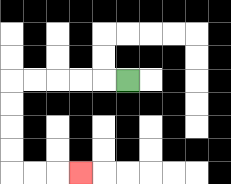{'start': '[5, 3]', 'end': '[3, 7]', 'path_directions': 'L,L,L,L,L,D,D,D,D,R,R,R', 'path_coordinates': '[[5, 3], [4, 3], [3, 3], [2, 3], [1, 3], [0, 3], [0, 4], [0, 5], [0, 6], [0, 7], [1, 7], [2, 7], [3, 7]]'}